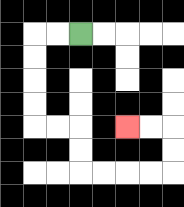{'start': '[3, 1]', 'end': '[5, 5]', 'path_directions': 'L,L,D,D,D,D,R,R,D,D,R,R,R,R,U,U,L,L', 'path_coordinates': '[[3, 1], [2, 1], [1, 1], [1, 2], [1, 3], [1, 4], [1, 5], [2, 5], [3, 5], [3, 6], [3, 7], [4, 7], [5, 7], [6, 7], [7, 7], [7, 6], [7, 5], [6, 5], [5, 5]]'}